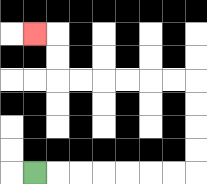{'start': '[1, 7]', 'end': '[1, 1]', 'path_directions': 'R,R,R,R,R,R,R,U,U,U,U,L,L,L,L,L,L,U,U,L', 'path_coordinates': '[[1, 7], [2, 7], [3, 7], [4, 7], [5, 7], [6, 7], [7, 7], [8, 7], [8, 6], [8, 5], [8, 4], [8, 3], [7, 3], [6, 3], [5, 3], [4, 3], [3, 3], [2, 3], [2, 2], [2, 1], [1, 1]]'}